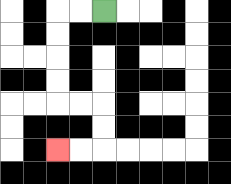{'start': '[4, 0]', 'end': '[2, 6]', 'path_directions': 'L,L,D,D,D,D,R,R,D,D,L,L', 'path_coordinates': '[[4, 0], [3, 0], [2, 0], [2, 1], [2, 2], [2, 3], [2, 4], [3, 4], [4, 4], [4, 5], [4, 6], [3, 6], [2, 6]]'}